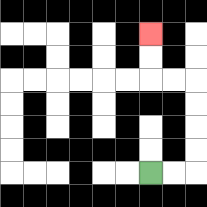{'start': '[6, 7]', 'end': '[6, 1]', 'path_directions': 'R,R,U,U,U,U,L,L,U,U', 'path_coordinates': '[[6, 7], [7, 7], [8, 7], [8, 6], [8, 5], [8, 4], [8, 3], [7, 3], [6, 3], [6, 2], [6, 1]]'}